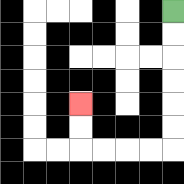{'start': '[7, 0]', 'end': '[3, 4]', 'path_directions': 'D,D,D,D,D,D,L,L,L,L,U,U', 'path_coordinates': '[[7, 0], [7, 1], [7, 2], [7, 3], [7, 4], [7, 5], [7, 6], [6, 6], [5, 6], [4, 6], [3, 6], [3, 5], [3, 4]]'}